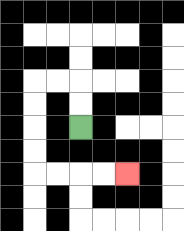{'start': '[3, 5]', 'end': '[5, 7]', 'path_directions': 'U,U,L,L,D,D,D,D,R,R,R,R', 'path_coordinates': '[[3, 5], [3, 4], [3, 3], [2, 3], [1, 3], [1, 4], [1, 5], [1, 6], [1, 7], [2, 7], [3, 7], [4, 7], [5, 7]]'}